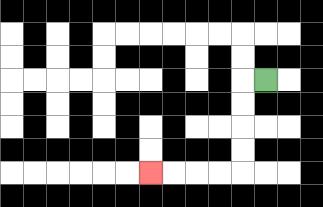{'start': '[11, 3]', 'end': '[6, 7]', 'path_directions': 'L,D,D,D,D,L,L,L,L', 'path_coordinates': '[[11, 3], [10, 3], [10, 4], [10, 5], [10, 6], [10, 7], [9, 7], [8, 7], [7, 7], [6, 7]]'}